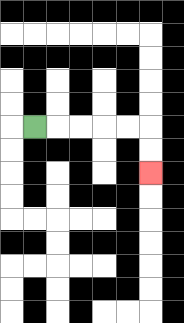{'start': '[1, 5]', 'end': '[6, 7]', 'path_directions': 'R,R,R,R,R,D,D', 'path_coordinates': '[[1, 5], [2, 5], [3, 5], [4, 5], [5, 5], [6, 5], [6, 6], [6, 7]]'}